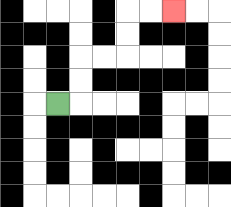{'start': '[2, 4]', 'end': '[7, 0]', 'path_directions': 'R,U,U,R,R,U,U,R,R', 'path_coordinates': '[[2, 4], [3, 4], [3, 3], [3, 2], [4, 2], [5, 2], [5, 1], [5, 0], [6, 0], [7, 0]]'}